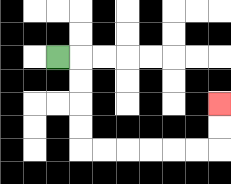{'start': '[2, 2]', 'end': '[9, 4]', 'path_directions': 'R,D,D,D,D,R,R,R,R,R,R,U,U', 'path_coordinates': '[[2, 2], [3, 2], [3, 3], [3, 4], [3, 5], [3, 6], [4, 6], [5, 6], [6, 6], [7, 6], [8, 6], [9, 6], [9, 5], [9, 4]]'}